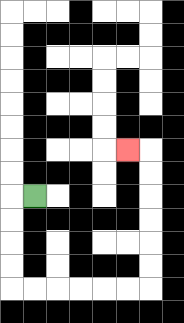{'start': '[1, 8]', 'end': '[5, 6]', 'path_directions': 'L,D,D,D,D,R,R,R,R,R,R,U,U,U,U,U,U,L', 'path_coordinates': '[[1, 8], [0, 8], [0, 9], [0, 10], [0, 11], [0, 12], [1, 12], [2, 12], [3, 12], [4, 12], [5, 12], [6, 12], [6, 11], [6, 10], [6, 9], [6, 8], [6, 7], [6, 6], [5, 6]]'}